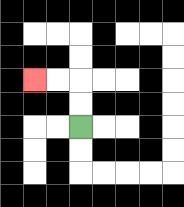{'start': '[3, 5]', 'end': '[1, 3]', 'path_directions': 'U,U,L,L', 'path_coordinates': '[[3, 5], [3, 4], [3, 3], [2, 3], [1, 3]]'}